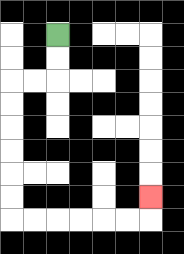{'start': '[2, 1]', 'end': '[6, 8]', 'path_directions': 'D,D,L,L,D,D,D,D,D,D,R,R,R,R,R,R,U', 'path_coordinates': '[[2, 1], [2, 2], [2, 3], [1, 3], [0, 3], [0, 4], [0, 5], [0, 6], [0, 7], [0, 8], [0, 9], [1, 9], [2, 9], [3, 9], [4, 9], [5, 9], [6, 9], [6, 8]]'}